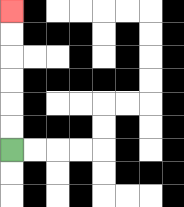{'start': '[0, 6]', 'end': '[0, 0]', 'path_directions': 'U,U,U,U,U,U', 'path_coordinates': '[[0, 6], [0, 5], [0, 4], [0, 3], [0, 2], [0, 1], [0, 0]]'}